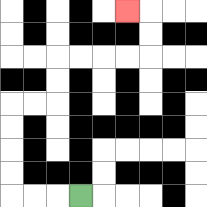{'start': '[3, 8]', 'end': '[5, 0]', 'path_directions': 'L,L,L,U,U,U,U,R,R,U,U,R,R,R,R,U,U,L', 'path_coordinates': '[[3, 8], [2, 8], [1, 8], [0, 8], [0, 7], [0, 6], [0, 5], [0, 4], [1, 4], [2, 4], [2, 3], [2, 2], [3, 2], [4, 2], [5, 2], [6, 2], [6, 1], [6, 0], [5, 0]]'}